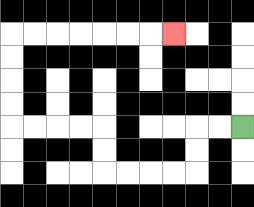{'start': '[10, 5]', 'end': '[7, 1]', 'path_directions': 'L,L,D,D,L,L,L,L,U,U,L,L,L,L,U,U,U,U,R,R,R,R,R,R,R', 'path_coordinates': '[[10, 5], [9, 5], [8, 5], [8, 6], [8, 7], [7, 7], [6, 7], [5, 7], [4, 7], [4, 6], [4, 5], [3, 5], [2, 5], [1, 5], [0, 5], [0, 4], [0, 3], [0, 2], [0, 1], [1, 1], [2, 1], [3, 1], [4, 1], [5, 1], [6, 1], [7, 1]]'}